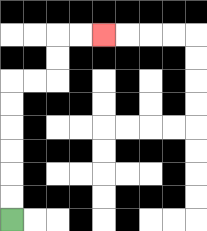{'start': '[0, 9]', 'end': '[4, 1]', 'path_directions': 'U,U,U,U,U,U,R,R,U,U,R,R', 'path_coordinates': '[[0, 9], [0, 8], [0, 7], [0, 6], [0, 5], [0, 4], [0, 3], [1, 3], [2, 3], [2, 2], [2, 1], [3, 1], [4, 1]]'}